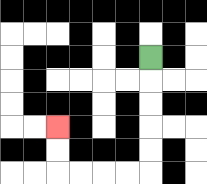{'start': '[6, 2]', 'end': '[2, 5]', 'path_directions': 'D,D,D,D,D,L,L,L,L,U,U', 'path_coordinates': '[[6, 2], [6, 3], [6, 4], [6, 5], [6, 6], [6, 7], [5, 7], [4, 7], [3, 7], [2, 7], [2, 6], [2, 5]]'}